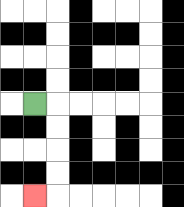{'start': '[1, 4]', 'end': '[1, 8]', 'path_directions': 'R,D,D,D,D,L', 'path_coordinates': '[[1, 4], [2, 4], [2, 5], [2, 6], [2, 7], [2, 8], [1, 8]]'}